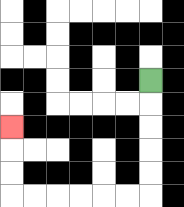{'start': '[6, 3]', 'end': '[0, 5]', 'path_directions': 'D,D,D,D,D,L,L,L,L,L,L,U,U,U', 'path_coordinates': '[[6, 3], [6, 4], [6, 5], [6, 6], [6, 7], [6, 8], [5, 8], [4, 8], [3, 8], [2, 8], [1, 8], [0, 8], [0, 7], [0, 6], [0, 5]]'}